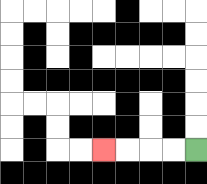{'start': '[8, 6]', 'end': '[4, 6]', 'path_directions': 'L,L,L,L', 'path_coordinates': '[[8, 6], [7, 6], [6, 6], [5, 6], [4, 6]]'}